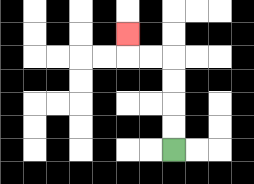{'start': '[7, 6]', 'end': '[5, 1]', 'path_directions': 'U,U,U,U,L,L,U', 'path_coordinates': '[[7, 6], [7, 5], [7, 4], [7, 3], [7, 2], [6, 2], [5, 2], [5, 1]]'}